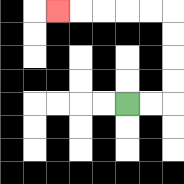{'start': '[5, 4]', 'end': '[2, 0]', 'path_directions': 'R,R,U,U,U,U,L,L,L,L,L', 'path_coordinates': '[[5, 4], [6, 4], [7, 4], [7, 3], [7, 2], [7, 1], [7, 0], [6, 0], [5, 0], [4, 0], [3, 0], [2, 0]]'}